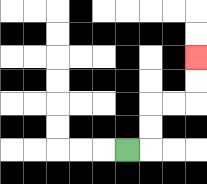{'start': '[5, 6]', 'end': '[8, 2]', 'path_directions': 'R,U,U,R,R,U,U', 'path_coordinates': '[[5, 6], [6, 6], [6, 5], [6, 4], [7, 4], [8, 4], [8, 3], [8, 2]]'}